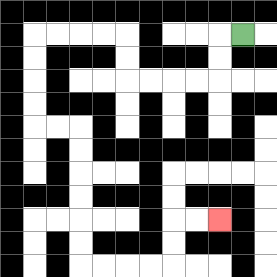{'start': '[10, 1]', 'end': '[9, 9]', 'path_directions': 'L,D,D,L,L,L,L,U,U,L,L,L,L,D,D,D,D,R,R,D,D,D,D,D,D,R,R,R,R,U,U,R,R', 'path_coordinates': '[[10, 1], [9, 1], [9, 2], [9, 3], [8, 3], [7, 3], [6, 3], [5, 3], [5, 2], [5, 1], [4, 1], [3, 1], [2, 1], [1, 1], [1, 2], [1, 3], [1, 4], [1, 5], [2, 5], [3, 5], [3, 6], [3, 7], [3, 8], [3, 9], [3, 10], [3, 11], [4, 11], [5, 11], [6, 11], [7, 11], [7, 10], [7, 9], [8, 9], [9, 9]]'}